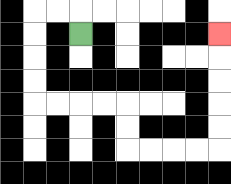{'start': '[3, 1]', 'end': '[9, 1]', 'path_directions': 'U,L,L,D,D,D,D,R,R,R,R,D,D,R,R,R,R,U,U,U,U,U', 'path_coordinates': '[[3, 1], [3, 0], [2, 0], [1, 0], [1, 1], [1, 2], [1, 3], [1, 4], [2, 4], [3, 4], [4, 4], [5, 4], [5, 5], [5, 6], [6, 6], [7, 6], [8, 6], [9, 6], [9, 5], [9, 4], [9, 3], [9, 2], [9, 1]]'}